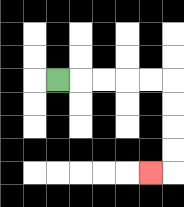{'start': '[2, 3]', 'end': '[6, 7]', 'path_directions': 'R,R,R,R,R,D,D,D,D,L', 'path_coordinates': '[[2, 3], [3, 3], [4, 3], [5, 3], [6, 3], [7, 3], [7, 4], [7, 5], [7, 6], [7, 7], [6, 7]]'}